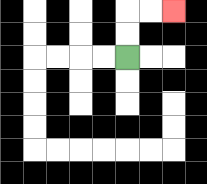{'start': '[5, 2]', 'end': '[7, 0]', 'path_directions': 'U,U,R,R', 'path_coordinates': '[[5, 2], [5, 1], [5, 0], [6, 0], [7, 0]]'}